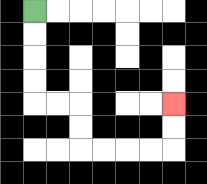{'start': '[1, 0]', 'end': '[7, 4]', 'path_directions': 'D,D,D,D,R,R,D,D,R,R,R,R,U,U', 'path_coordinates': '[[1, 0], [1, 1], [1, 2], [1, 3], [1, 4], [2, 4], [3, 4], [3, 5], [3, 6], [4, 6], [5, 6], [6, 6], [7, 6], [7, 5], [7, 4]]'}